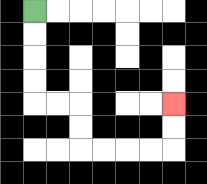{'start': '[1, 0]', 'end': '[7, 4]', 'path_directions': 'D,D,D,D,R,R,D,D,R,R,R,R,U,U', 'path_coordinates': '[[1, 0], [1, 1], [1, 2], [1, 3], [1, 4], [2, 4], [3, 4], [3, 5], [3, 6], [4, 6], [5, 6], [6, 6], [7, 6], [7, 5], [7, 4]]'}